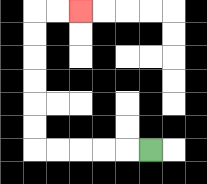{'start': '[6, 6]', 'end': '[3, 0]', 'path_directions': 'L,L,L,L,L,U,U,U,U,U,U,R,R', 'path_coordinates': '[[6, 6], [5, 6], [4, 6], [3, 6], [2, 6], [1, 6], [1, 5], [1, 4], [1, 3], [1, 2], [1, 1], [1, 0], [2, 0], [3, 0]]'}